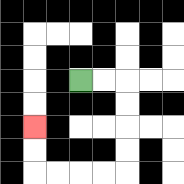{'start': '[3, 3]', 'end': '[1, 5]', 'path_directions': 'R,R,D,D,D,D,L,L,L,L,U,U', 'path_coordinates': '[[3, 3], [4, 3], [5, 3], [5, 4], [5, 5], [5, 6], [5, 7], [4, 7], [3, 7], [2, 7], [1, 7], [1, 6], [1, 5]]'}